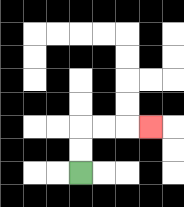{'start': '[3, 7]', 'end': '[6, 5]', 'path_directions': 'U,U,R,R,R', 'path_coordinates': '[[3, 7], [3, 6], [3, 5], [4, 5], [5, 5], [6, 5]]'}